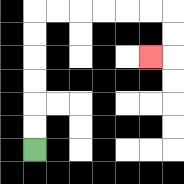{'start': '[1, 6]', 'end': '[6, 2]', 'path_directions': 'U,U,U,U,U,U,R,R,R,R,R,R,D,D,L', 'path_coordinates': '[[1, 6], [1, 5], [1, 4], [1, 3], [1, 2], [1, 1], [1, 0], [2, 0], [3, 0], [4, 0], [5, 0], [6, 0], [7, 0], [7, 1], [7, 2], [6, 2]]'}